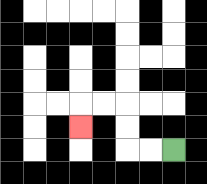{'start': '[7, 6]', 'end': '[3, 5]', 'path_directions': 'L,L,U,U,L,L,D', 'path_coordinates': '[[7, 6], [6, 6], [5, 6], [5, 5], [5, 4], [4, 4], [3, 4], [3, 5]]'}